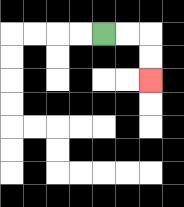{'start': '[4, 1]', 'end': '[6, 3]', 'path_directions': 'R,R,D,D', 'path_coordinates': '[[4, 1], [5, 1], [6, 1], [6, 2], [6, 3]]'}